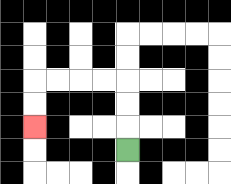{'start': '[5, 6]', 'end': '[1, 5]', 'path_directions': 'U,U,U,L,L,L,L,D,D', 'path_coordinates': '[[5, 6], [5, 5], [5, 4], [5, 3], [4, 3], [3, 3], [2, 3], [1, 3], [1, 4], [1, 5]]'}